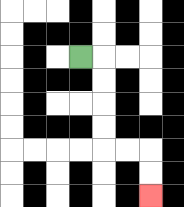{'start': '[3, 2]', 'end': '[6, 8]', 'path_directions': 'R,D,D,D,D,R,R,D,D', 'path_coordinates': '[[3, 2], [4, 2], [4, 3], [4, 4], [4, 5], [4, 6], [5, 6], [6, 6], [6, 7], [6, 8]]'}